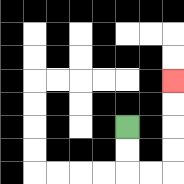{'start': '[5, 5]', 'end': '[7, 3]', 'path_directions': 'D,D,R,R,U,U,U,U', 'path_coordinates': '[[5, 5], [5, 6], [5, 7], [6, 7], [7, 7], [7, 6], [7, 5], [7, 4], [7, 3]]'}